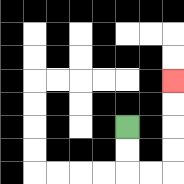{'start': '[5, 5]', 'end': '[7, 3]', 'path_directions': 'D,D,R,R,U,U,U,U', 'path_coordinates': '[[5, 5], [5, 6], [5, 7], [6, 7], [7, 7], [7, 6], [7, 5], [7, 4], [7, 3]]'}